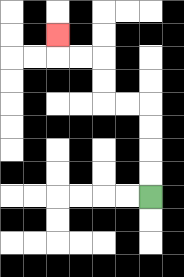{'start': '[6, 8]', 'end': '[2, 1]', 'path_directions': 'U,U,U,U,L,L,U,U,L,L,U', 'path_coordinates': '[[6, 8], [6, 7], [6, 6], [6, 5], [6, 4], [5, 4], [4, 4], [4, 3], [4, 2], [3, 2], [2, 2], [2, 1]]'}